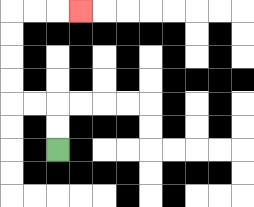{'start': '[2, 6]', 'end': '[3, 0]', 'path_directions': 'U,U,L,L,U,U,U,U,R,R,R', 'path_coordinates': '[[2, 6], [2, 5], [2, 4], [1, 4], [0, 4], [0, 3], [0, 2], [0, 1], [0, 0], [1, 0], [2, 0], [3, 0]]'}